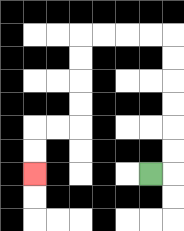{'start': '[6, 7]', 'end': '[1, 7]', 'path_directions': 'R,U,U,U,U,U,U,L,L,L,L,D,D,D,D,L,L,D,D', 'path_coordinates': '[[6, 7], [7, 7], [7, 6], [7, 5], [7, 4], [7, 3], [7, 2], [7, 1], [6, 1], [5, 1], [4, 1], [3, 1], [3, 2], [3, 3], [3, 4], [3, 5], [2, 5], [1, 5], [1, 6], [1, 7]]'}